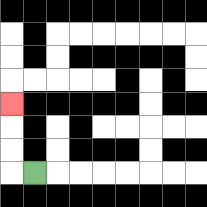{'start': '[1, 7]', 'end': '[0, 4]', 'path_directions': 'L,U,U,U', 'path_coordinates': '[[1, 7], [0, 7], [0, 6], [0, 5], [0, 4]]'}